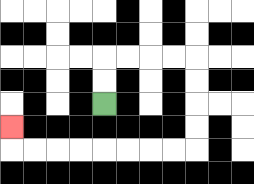{'start': '[4, 4]', 'end': '[0, 5]', 'path_directions': 'U,U,R,R,R,R,D,D,D,D,L,L,L,L,L,L,L,L,U', 'path_coordinates': '[[4, 4], [4, 3], [4, 2], [5, 2], [6, 2], [7, 2], [8, 2], [8, 3], [8, 4], [8, 5], [8, 6], [7, 6], [6, 6], [5, 6], [4, 6], [3, 6], [2, 6], [1, 6], [0, 6], [0, 5]]'}